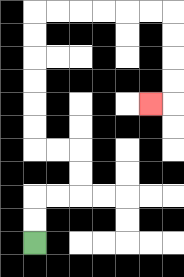{'start': '[1, 10]', 'end': '[6, 4]', 'path_directions': 'U,U,R,R,U,U,L,L,U,U,U,U,U,U,R,R,R,R,R,R,D,D,D,D,L', 'path_coordinates': '[[1, 10], [1, 9], [1, 8], [2, 8], [3, 8], [3, 7], [3, 6], [2, 6], [1, 6], [1, 5], [1, 4], [1, 3], [1, 2], [1, 1], [1, 0], [2, 0], [3, 0], [4, 0], [5, 0], [6, 0], [7, 0], [7, 1], [7, 2], [7, 3], [7, 4], [6, 4]]'}